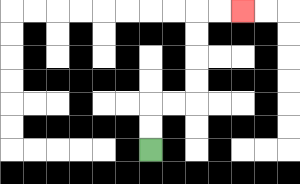{'start': '[6, 6]', 'end': '[10, 0]', 'path_directions': 'U,U,R,R,U,U,U,U,R,R', 'path_coordinates': '[[6, 6], [6, 5], [6, 4], [7, 4], [8, 4], [8, 3], [8, 2], [8, 1], [8, 0], [9, 0], [10, 0]]'}